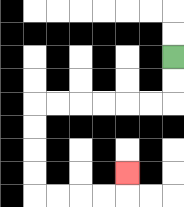{'start': '[7, 2]', 'end': '[5, 7]', 'path_directions': 'D,D,L,L,L,L,L,L,D,D,D,D,R,R,R,R,U', 'path_coordinates': '[[7, 2], [7, 3], [7, 4], [6, 4], [5, 4], [4, 4], [3, 4], [2, 4], [1, 4], [1, 5], [1, 6], [1, 7], [1, 8], [2, 8], [3, 8], [4, 8], [5, 8], [5, 7]]'}